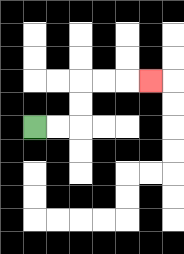{'start': '[1, 5]', 'end': '[6, 3]', 'path_directions': 'R,R,U,U,R,R,R', 'path_coordinates': '[[1, 5], [2, 5], [3, 5], [3, 4], [3, 3], [4, 3], [5, 3], [6, 3]]'}